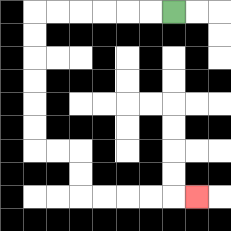{'start': '[7, 0]', 'end': '[8, 8]', 'path_directions': 'L,L,L,L,L,L,D,D,D,D,D,D,R,R,D,D,R,R,R,R,R', 'path_coordinates': '[[7, 0], [6, 0], [5, 0], [4, 0], [3, 0], [2, 0], [1, 0], [1, 1], [1, 2], [1, 3], [1, 4], [1, 5], [1, 6], [2, 6], [3, 6], [3, 7], [3, 8], [4, 8], [5, 8], [6, 8], [7, 8], [8, 8]]'}